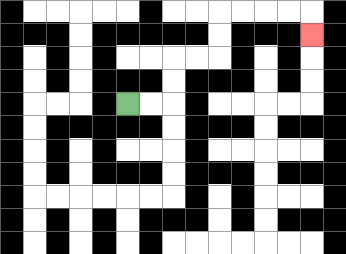{'start': '[5, 4]', 'end': '[13, 1]', 'path_directions': 'R,R,U,U,R,R,U,U,R,R,R,R,D', 'path_coordinates': '[[5, 4], [6, 4], [7, 4], [7, 3], [7, 2], [8, 2], [9, 2], [9, 1], [9, 0], [10, 0], [11, 0], [12, 0], [13, 0], [13, 1]]'}